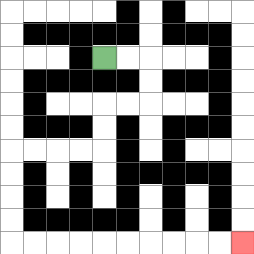{'start': '[4, 2]', 'end': '[10, 10]', 'path_directions': 'R,R,D,D,L,L,D,D,L,L,L,L,D,D,D,D,R,R,R,R,R,R,R,R,R,R', 'path_coordinates': '[[4, 2], [5, 2], [6, 2], [6, 3], [6, 4], [5, 4], [4, 4], [4, 5], [4, 6], [3, 6], [2, 6], [1, 6], [0, 6], [0, 7], [0, 8], [0, 9], [0, 10], [1, 10], [2, 10], [3, 10], [4, 10], [5, 10], [6, 10], [7, 10], [8, 10], [9, 10], [10, 10]]'}